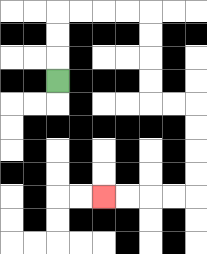{'start': '[2, 3]', 'end': '[4, 8]', 'path_directions': 'U,U,U,R,R,R,R,D,D,D,D,R,R,D,D,D,D,L,L,L,L', 'path_coordinates': '[[2, 3], [2, 2], [2, 1], [2, 0], [3, 0], [4, 0], [5, 0], [6, 0], [6, 1], [6, 2], [6, 3], [6, 4], [7, 4], [8, 4], [8, 5], [8, 6], [8, 7], [8, 8], [7, 8], [6, 8], [5, 8], [4, 8]]'}